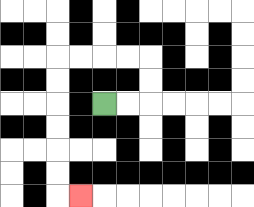{'start': '[4, 4]', 'end': '[3, 8]', 'path_directions': 'R,R,U,U,L,L,L,L,D,D,D,D,D,D,R', 'path_coordinates': '[[4, 4], [5, 4], [6, 4], [6, 3], [6, 2], [5, 2], [4, 2], [3, 2], [2, 2], [2, 3], [2, 4], [2, 5], [2, 6], [2, 7], [2, 8], [3, 8]]'}